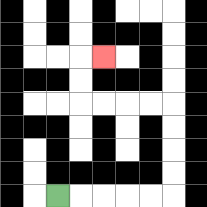{'start': '[2, 8]', 'end': '[4, 2]', 'path_directions': 'R,R,R,R,R,U,U,U,U,L,L,L,L,U,U,R', 'path_coordinates': '[[2, 8], [3, 8], [4, 8], [5, 8], [6, 8], [7, 8], [7, 7], [7, 6], [7, 5], [7, 4], [6, 4], [5, 4], [4, 4], [3, 4], [3, 3], [3, 2], [4, 2]]'}